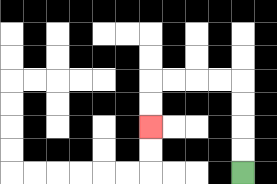{'start': '[10, 7]', 'end': '[6, 5]', 'path_directions': 'U,U,U,U,L,L,L,L,D,D', 'path_coordinates': '[[10, 7], [10, 6], [10, 5], [10, 4], [10, 3], [9, 3], [8, 3], [7, 3], [6, 3], [6, 4], [6, 5]]'}